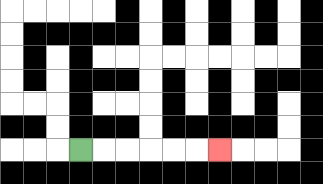{'start': '[3, 6]', 'end': '[9, 6]', 'path_directions': 'R,R,R,R,R,R', 'path_coordinates': '[[3, 6], [4, 6], [5, 6], [6, 6], [7, 6], [8, 6], [9, 6]]'}